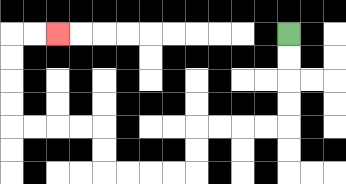{'start': '[12, 1]', 'end': '[2, 1]', 'path_directions': 'D,D,D,D,L,L,L,L,D,D,L,L,L,L,U,U,L,L,L,L,U,U,U,U,R,R', 'path_coordinates': '[[12, 1], [12, 2], [12, 3], [12, 4], [12, 5], [11, 5], [10, 5], [9, 5], [8, 5], [8, 6], [8, 7], [7, 7], [6, 7], [5, 7], [4, 7], [4, 6], [4, 5], [3, 5], [2, 5], [1, 5], [0, 5], [0, 4], [0, 3], [0, 2], [0, 1], [1, 1], [2, 1]]'}